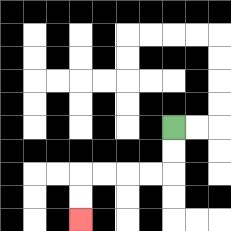{'start': '[7, 5]', 'end': '[3, 9]', 'path_directions': 'D,D,L,L,L,L,D,D', 'path_coordinates': '[[7, 5], [7, 6], [7, 7], [6, 7], [5, 7], [4, 7], [3, 7], [3, 8], [3, 9]]'}